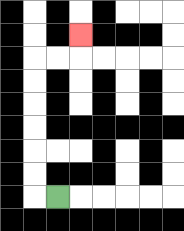{'start': '[2, 8]', 'end': '[3, 1]', 'path_directions': 'L,U,U,U,U,U,U,R,R,U', 'path_coordinates': '[[2, 8], [1, 8], [1, 7], [1, 6], [1, 5], [1, 4], [1, 3], [1, 2], [2, 2], [3, 2], [3, 1]]'}